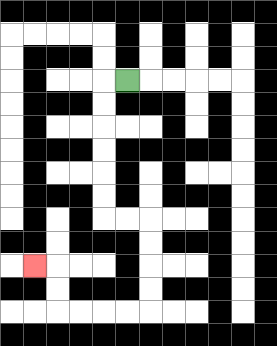{'start': '[5, 3]', 'end': '[1, 11]', 'path_directions': 'L,D,D,D,D,D,D,R,R,D,D,D,D,L,L,L,L,U,U,L', 'path_coordinates': '[[5, 3], [4, 3], [4, 4], [4, 5], [4, 6], [4, 7], [4, 8], [4, 9], [5, 9], [6, 9], [6, 10], [6, 11], [6, 12], [6, 13], [5, 13], [4, 13], [3, 13], [2, 13], [2, 12], [2, 11], [1, 11]]'}